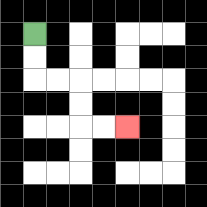{'start': '[1, 1]', 'end': '[5, 5]', 'path_directions': 'D,D,R,R,D,D,R,R', 'path_coordinates': '[[1, 1], [1, 2], [1, 3], [2, 3], [3, 3], [3, 4], [3, 5], [4, 5], [5, 5]]'}